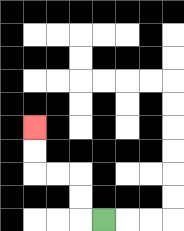{'start': '[4, 9]', 'end': '[1, 5]', 'path_directions': 'L,U,U,L,L,U,U', 'path_coordinates': '[[4, 9], [3, 9], [3, 8], [3, 7], [2, 7], [1, 7], [1, 6], [1, 5]]'}